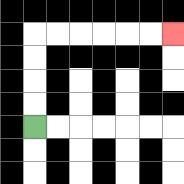{'start': '[1, 5]', 'end': '[7, 1]', 'path_directions': 'U,U,U,U,R,R,R,R,R,R', 'path_coordinates': '[[1, 5], [1, 4], [1, 3], [1, 2], [1, 1], [2, 1], [3, 1], [4, 1], [5, 1], [6, 1], [7, 1]]'}